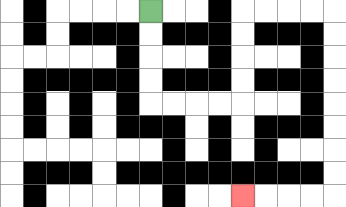{'start': '[6, 0]', 'end': '[10, 8]', 'path_directions': 'D,D,D,D,R,R,R,R,U,U,U,U,R,R,R,R,D,D,D,D,D,D,D,D,L,L,L,L', 'path_coordinates': '[[6, 0], [6, 1], [6, 2], [6, 3], [6, 4], [7, 4], [8, 4], [9, 4], [10, 4], [10, 3], [10, 2], [10, 1], [10, 0], [11, 0], [12, 0], [13, 0], [14, 0], [14, 1], [14, 2], [14, 3], [14, 4], [14, 5], [14, 6], [14, 7], [14, 8], [13, 8], [12, 8], [11, 8], [10, 8]]'}